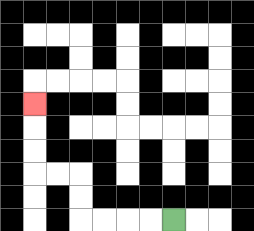{'start': '[7, 9]', 'end': '[1, 4]', 'path_directions': 'L,L,L,L,U,U,L,L,U,U,U', 'path_coordinates': '[[7, 9], [6, 9], [5, 9], [4, 9], [3, 9], [3, 8], [3, 7], [2, 7], [1, 7], [1, 6], [1, 5], [1, 4]]'}